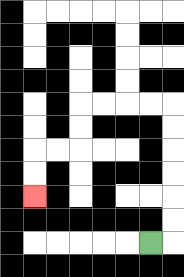{'start': '[6, 10]', 'end': '[1, 8]', 'path_directions': 'R,U,U,U,U,U,U,L,L,L,L,D,D,L,L,D,D', 'path_coordinates': '[[6, 10], [7, 10], [7, 9], [7, 8], [7, 7], [7, 6], [7, 5], [7, 4], [6, 4], [5, 4], [4, 4], [3, 4], [3, 5], [3, 6], [2, 6], [1, 6], [1, 7], [1, 8]]'}